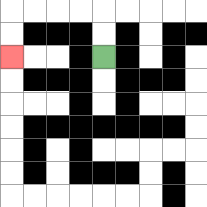{'start': '[4, 2]', 'end': '[0, 2]', 'path_directions': 'U,U,L,L,L,L,D,D', 'path_coordinates': '[[4, 2], [4, 1], [4, 0], [3, 0], [2, 0], [1, 0], [0, 0], [0, 1], [0, 2]]'}